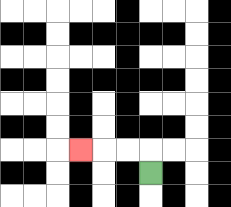{'start': '[6, 7]', 'end': '[3, 6]', 'path_directions': 'U,L,L,L', 'path_coordinates': '[[6, 7], [6, 6], [5, 6], [4, 6], [3, 6]]'}